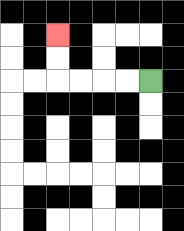{'start': '[6, 3]', 'end': '[2, 1]', 'path_directions': 'L,L,L,L,U,U', 'path_coordinates': '[[6, 3], [5, 3], [4, 3], [3, 3], [2, 3], [2, 2], [2, 1]]'}